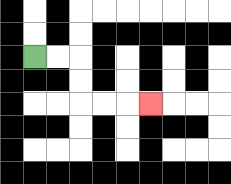{'start': '[1, 2]', 'end': '[6, 4]', 'path_directions': 'R,R,D,D,R,R,R', 'path_coordinates': '[[1, 2], [2, 2], [3, 2], [3, 3], [3, 4], [4, 4], [5, 4], [6, 4]]'}